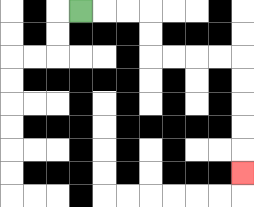{'start': '[3, 0]', 'end': '[10, 7]', 'path_directions': 'R,R,R,D,D,R,R,R,R,D,D,D,D,D', 'path_coordinates': '[[3, 0], [4, 0], [5, 0], [6, 0], [6, 1], [6, 2], [7, 2], [8, 2], [9, 2], [10, 2], [10, 3], [10, 4], [10, 5], [10, 6], [10, 7]]'}